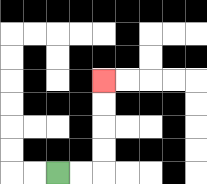{'start': '[2, 7]', 'end': '[4, 3]', 'path_directions': 'R,R,U,U,U,U', 'path_coordinates': '[[2, 7], [3, 7], [4, 7], [4, 6], [4, 5], [4, 4], [4, 3]]'}